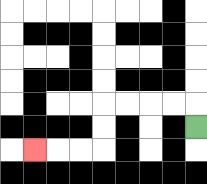{'start': '[8, 5]', 'end': '[1, 6]', 'path_directions': 'U,L,L,L,L,D,D,L,L,L', 'path_coordinates': '[[8, 5], [8, 4], [7, 4], [6, 4], [5, 4], [4, 4], [4, 5], [4, 6], [3, 6], [2, 6], [1, 6]]'}